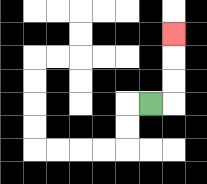{'start': '[6, 4]', 'end': '[7, 1]', 'path_directions': 'R,U,U,U', 'path_coordinates': '[[6, 4], [7, 4], [7, 3], [7, 2], [7, 1]]'}